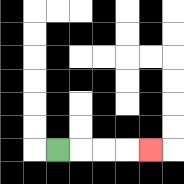{'start': '[2, 6]', 'end': '[6, 6]', 'path_directions': 'R,R,R,R', 'path_coordinates': '[[2, 6], [3, 6], [4, 6], [5, 6], [6, 6]]'}